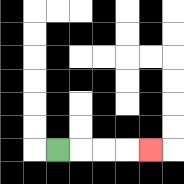{'start': '[2, 6]', 'end': '[6, 6]', 'path_directions': 'R,R,R,R', 'path_coordinates': '[[2, 6], [3, 6], [4, 6], [5, 6], [6, 6]]'}